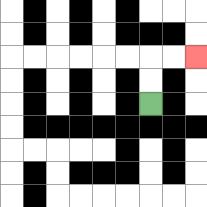{'start': '[6, 4]', 'end': '[8, 2]', 'path_directions': 'U,U,R,R', 'path_coordinates': '[[6, 4], [6, 3], [6, 2], [7, 2], [8, 2]]'}